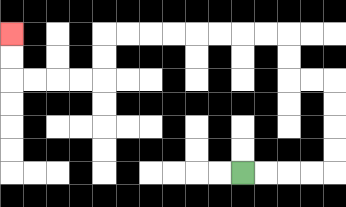{'start': '[10, 7]', 'end': '[0, 1]', 'path_directions': 'R,R,R,R,U,U,U,U,L,L,U,U,L,L,L,L,L,L,L,L,D,D,L,L,L,L,U,U', 'path_coordinates': '[[10, 7], [11, 7], [12, 7], [13, 7], [14, 7], [14, 6], [14, 5], [14, 4], [14, 3], [13, 3], [12, 3], [12, 2], [12, 1], [11, 1], [10, 1], [9, 1], [8, 1], [7, 1], [6, 1], [5, 1], [4, 1], [4, 2], [4, 3], [3, 3], [2, 3], [1, 3], [0, 3], [0, 2], [0, 1]]'}